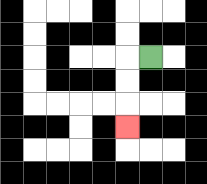{'start': '[6, 2]', 'end': '[5, 5]', 'path_directions': 'L,D,D,D', 'path_coordinates': '[[6, 2], [5, 2], [5, 3], [5, 4], [5, 5]]'}